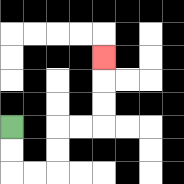{'start': '[0, 5]', 'end': '[4, 2]', 'path_directions': 'D,D,R,R,U,U,R,R,U,U,U', 'path_coordinates': '[[0, 5], [0, 6], [0, 7], [1, 7], [2, 7], [2, 6], [2, 5], [3, 5], [4, 5], [4, 4], [4, 3], [4, 2]]'}